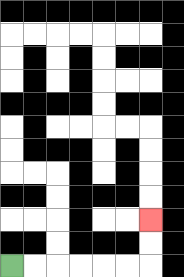{'start': '[0, 11]', 'end': '[6, 9]', 'path_directions': 'R,R,R,R,R,R,U,U', 'path_coordinates': '[[0, 11], [1, 11], [2, 11], [3, 11], [4, 11], [5, 11], [6, 11], [6, 10], [6, 9]]'}